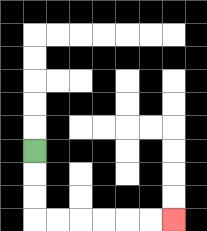{'start': '[1, 6]', 'end': '[7, 9]', 'path_directions': 'D,D,D,R,R,R,R,R,R', 'path_coordinates': '[[1, 6], [1, 7], [1, 8], [1, 9], [2, 9], [3, 9], [4, 9], [5, 9], [6, 9], [7, 9]]'}